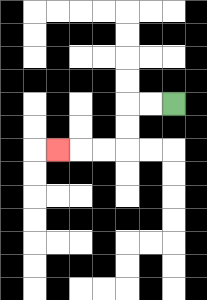{'start': '[7, 4]', 'end': '[2, 6]', 'path_directions': 'L,L,D,D,L,L,L', 'path_coordinates': '[[7, 4], [6, 4], [5, 4], [5, 5], [5, 6], [4, 6], [3, 6], [2, 6]]'}